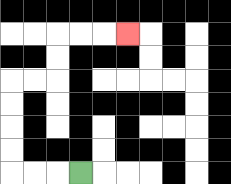{'start': '[3, 7]', 'end': '[5, 1]', 'path_directions': 'L,L,L,U,U,U,U,R,R,U,U,R,R,R', 'path_coordinates': '[[3, 7], [2, 7], [1, 7], [0, 7], [0, 6], [0, 5], [0, 4], [0, 3], [1, 3], [2, 3], [2, 2], [2, 1], [3, 1], [4, 1], [5, 1]]'}